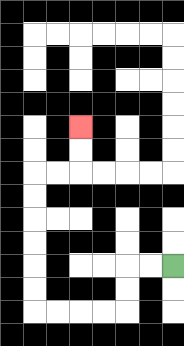{'start': '[7, 11]', 'end': '[3, 5]', 'path_directions': 'L,L,D,D,L,L,L,L,U,U,U,U,U,U,R,R,U,U', 'path_coordinates': '[[7, 11], [6, 11], [5, 11], [5, 12], [5, 13], [4, 13], [3, 13], [2, 13], [1, 13], [1, 12], [1, 11], [1, 10], [1, 9], [1, 8], [1, 7], [2, 7], [3, 7], [3, 6], [3, 5]]'}